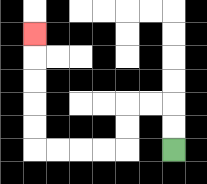{'start': '[7, 6]', 'end': '[1, 1]', 'path_directions': 'U,U,L,L,D,D,L,L,L,L,U,U,U,U,U', 'path_coordinates': '[[7, 6], [7, 5], [7, 4], [6, 4], [5, 4], [5, 5], [5, 6], [4, 6], [3, 6], [2, 6], [1, 6], [1, 5], [1, 4], [1, 3], [1, 2], [1, 1]]'}